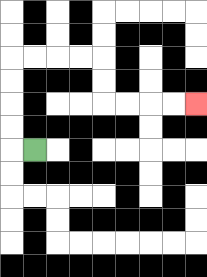{'start': '[1, 6]', 'end': '[8, 4]', 'path_directions': 'L,U,U,U,U,R,R,R,R,D,D,R,R,R,R', 'path_coordinates': '[[1, 6], [0, 6], [0, 5], [0, 4], [0, 3], [0, 2], [1, 2], [2, 2], [3, 2], [4, 2], [4, 3], [4, 4], [5, 4], [6, 4], [7, 4], [8, 4]]'}